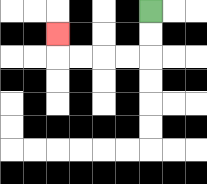{'start': '[6, 0]', 'end': '[2, 1]', 'path_directions': 'D,D,L,L,L,L,U', 'path_coordinates': '[[6, 0], [6, 1], [6, 2], [5, 2], [4, 2], [3, 2], [2, 2], [2, 1]]'}